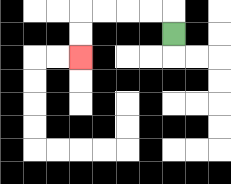{'start': '[7, 1]', 'end': '[3, 2]', 'path_directions': 'U,L,L,L,L,D,D', 'path_coordinates': '[[7, 1], [7, 0], [6, 0], [5, 0], [4, 0], [3, 0], [3, 1], [3, 2]]'}